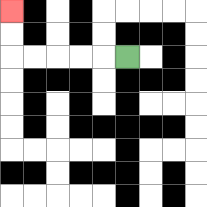{'start': '[5, 2]', 'end': '[0, 0]', 'path_directions': 'L,L,L,L,L,U,U', 'path_coordinates': '[[5, 2], [4, 2], [3, 2], [2, 2], [1, 2], [0, 2], [0, 1], [0, 0]]'}